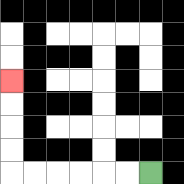{'start': '[6, 7]', 'end': '[0, 3]', 'path_directions': 'L,L,L,L,L,L,U,U,U,U', 'path_coordinates': '[[6, 7], [5, 7], [4, 7], [3, 7], [2, 7], [1, 7], [0, 7], [0, 6], [0, 5], [0, 4], [0, 3]]'}